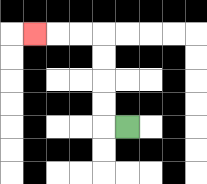{'start': '[5, 5]', 'end': '[1, 1]', 'path_directions': 'L,U,U,U,U,L,L,L', 'path_coordinates': '[[5, 5], [4, 5], [4, 4], [4, 3], [4, 2], [4, 1], [3, 1], [2, 1], [1, 1]]'}